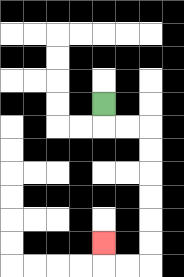{'start': '[4, 4]', 'end': '[4, 10]', 'path_directions': 'D,R,R,D,D,D,D,D,D,L,L,U', 'path_coordinates': '[[4, 4], [4, 5], [5, 5], [6, 5], [6, 6], [6, 7], [6, 8], [6, 9], [6, 10], [6, 11], [5, 11], [4, 11], [4, 10]]'}